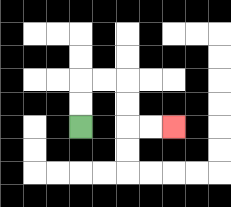{'start': '[3, 5]', 'end': '[7, 5]', 'path_directions': 'U,U,R,R,D,D,R,R', 'path_coordinates': '[[3, 5], [3, 4], [3, 3], [4, 3], [5, 3], [5, 4], [5, 5], [6, 5], [7, 5]]'}